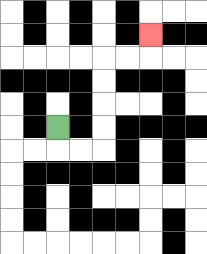{'start': '[2, 5]', 'end': '[6, 1]', 'path_directions': 'D,R,R,U,U,U,U,R,R,U', 'path_coordinates': '[[2, 5], [2, 6], [3, 6], [4, 6], [4, 5], [4, 4], [4, 3], [4, 2], [5, 2], [6, 2], [6, 1]]'}